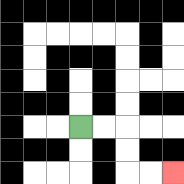{'start': '[3, 5]', 'end': '[7, 7]', 'path_directions': 'R,R,D,D,R,R', 'path_coordinates': '[[3, 5], [4, 5], [5, 5], [5, 6], [5, 7], [6, 7], [7, 7]]'}